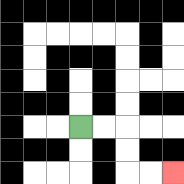{'start': '[3, 5]', 'end': '[7, 7]', 'path_directions': 'R,R,D,D,R,R', 'path_coordinates': '[[3, 5], [4, 5], [5, 5], [5, 6], [5, 7], [6, 7], [7, 7]]'}